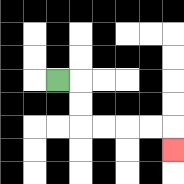{'start': '[2, 3]', 'end': '[7, 6]', 'path_directions': 'R,D,D,R,R,R,R,D', 'path_coordinates': '[[2, 3], [3, 3], [3, 4], [3, 5], [4, 5], [5, 5], [6, 5], [7, 5], [7, 6]]'}